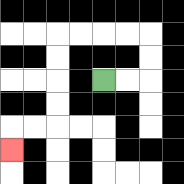{'start': '[4, 3]', 'end': '[0, 6]', 'path_directions': 'R,R,U,U,L,L,L,L,D,D,D,D,L,L,D', 'path_coordinates': '[[4, 3], [5, 3], [6, 3], [6, 2], [6, 1], [5, 1], [4, 1], [3, 1], [2, 1], [2, 2], [2, 3], [2, 4], [2, 5], [1, 5], [0, 5], [0, 6]]'}